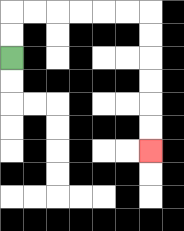{'start': '[0, 2]', 'end': '[6, 6]', 'path_directions': 'U,U,R,R,R,R,R,R,D,D,D,D,D,D', 'path_coordinates': '[[0, 2], [0, 1], [0, 0], [1, 0], [2, 0], [3, 0], [4, 0], [5, 0], [6, 0], [6, 1], [6, 2], [6, 3], [6, 4], [6, 5], [6, 6]]'}